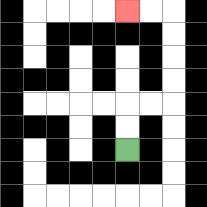{'start': '[5, 6]', 'end': '[5, 0]', 'path_directions': 'U,U,R,R,U,U,U,U,L,L', 'path_coordinates': '[[5, 6], [5, 5], [5, 4], [6, 4], [7, 4], [7, 3], [7, 2], [7, 1], [7, 0], [6, 0], [5, 0]]'}